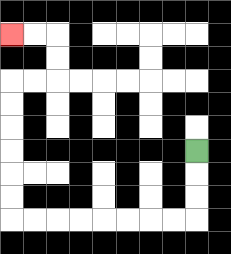{'start': '[8, 6]', 'end': '[0, 1]', 'path_directions': 'D,D,D,L,L,L,L,L,L,L,L,U,U,U,U,U,U,R,R,U,U,L,L', 'path_coordinates': '[[8, 6], [8, 7], [8, 8], [8, 9], [7, 9], [6, 9], [5, 9], [4, 9], [3, 9], [2, 9], [1, 9], [0, 9], [0, 8], [0, 7], [0, 6], [0, 5], [0, 4], [0, 3], [1, 3], [2, 3], [2, 2], [2, 1], [1, 1], [0, 1]]'}